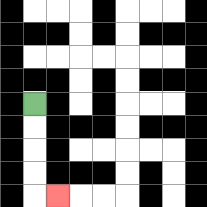{'start': '[1, 4]', 'end': '[2, 8]', 'path_directions': 'D,D,D,D,R', 'path_coordinates': '[[1, 4], [1, 5], [1, 6], [1, 7], [1, 8], [2, 8]]'}